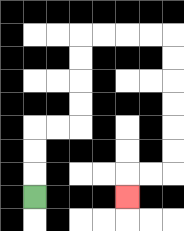{'start': '[1, 8]', 'end': '[5, 8]', 'path_directions': 'U,U,U,R,R,U,U,U,U,R,R,R,R,D,D,D,D,D,D,L,L,D', 'path_coordinates': '[[1, 8], [1, 7], [1, 6], [1, 5], [2, 5], [3, 5], [3, 4], [3, 3], [3, 2], [3, 1], [4, 1], [5, 1], [6, 1], [7, 1], [7, 2], [7, 3], [7, 4], [7, 5], [7, 6], [7, 7], [6, 7], [5, 7], [5, 8]]'}